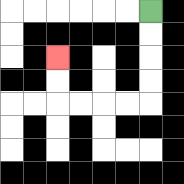{'start': '[6, 0]', 'end': '[2, 2]', 'path_directions': 'D,D,D,D,L,L,L,L,U,U', 'path_coordinates': '[[6, 0], [6, 1], [6, 2], [6, 3], [6, 4], [5, 4], [4, 4], [3, 4], [2, 4], [2, 3], [2, 2]]'}